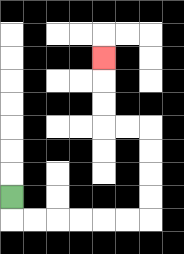{'start': '[0, 8]', 'end': '[4, 2]', 'path_directions': 'D,R,R,R,R,R,R,U,U,U,U,L,L,U,U,U', 'path_coordinates': '[[0, 8], [0, 9], [1, 9], [2, 9], [3, 9], [4, 9], [5, 9], [6, 9], [6, 8], [6, 7], [6, 6], [6, 5], [5, 5], [4, 5], [4, 4], [4, 3], [4, 2]]'}